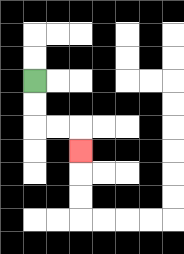{'start': '[1, 3]', 'end': '[3, 6]', 'path_directions': 'D,D,R,R,D', 'path_coordinates': '[[1, 3], [1, 4], [1, 5], [2, 5], [3, 5], [3, 6]]'}